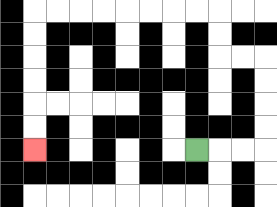{'start': '[8, 6]', 'end': '[1, 6]', 'path_directions': 'R,R,R,U,U,U,U,L,L,U,U,L,L,L,L,L,L,L,L,D,D,D,D,D,D', 'path_coordinates': '[[8, 6], [9, 6], [10, 6], [11, 6], [11, 5], [11, 4], [11, 3], [11, 2], [10, 2], [9, 2], [9, 1], [9, 0], [8, 0], [7, 0], [6, 0], [5, 0], [4, 0], [3, 0], [2, 0], [1, 0], [1, 1], [1, 2], [1, 3], [1, 4], [1, 5], [1, 6]]'}